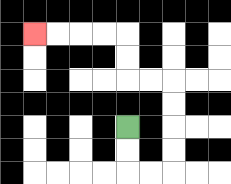{'start': '[5, 5]', 'end': '[1, 1]', 'path_directions': 'D,D,R,R,U,U,U,U,L,L,U,U,L,L,L,L', 'path_coordinates': '[[5, 5], [5, 6], [5, 7], [6, 7], [7, 7], [7, 6], [7, 5], [7, 4], [7, 3], [6, 3], [5, 3], [5, 2], [5, 1], [4, 1], [3, 1], [2, 1], [1, 1]]'}